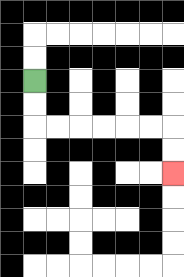{'start': '[1, 3]', 'end': '[7, 7]', 'path_directions': 'D,D,R,R,R,R,R,R,D,D', 'path_coordinates': '[[1, 3], [1, 4], [1, 5], [2, 5], [3, 5], [4, 5], [5, 5], [6, 5], [7, 5], [7, 6], [7, 7]]'}